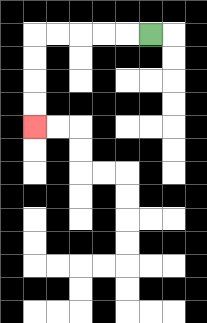{'start': '[6, 1]', 'end': '[1, 5]', 'path_directions': 'L,L,L,L,L,D,D,D,D', 'path_coordinates': '[[6, 1], [5, 1], [4, 1], [3, 1], [2, 1], [1, 1], [1, 2], [1, 3], [1, 4], [1, 5]]'}